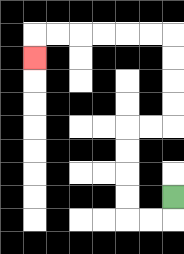{'start': '[7, 8]', 'end': '[1, 2]', 'path_directions': 'D,L,L,U,U,U,U,R,R,U,U,U,U,L,L,L,L,L,L,D', 'path_coordinates': '[[7, 8], [7, 9], [6, 9], [5, 9], [5, 8], [5, 7], [5, 6], [5, 5], [6, 5], [7, 5], [7, 4], [7, 3], [7, 2], [7, 1], [6, 1], [5, 1], [4, 1], [3, 1], [2, 1], [1, 1], [1, 2]]'}